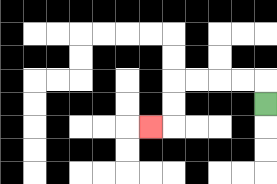{'start': '[11, 4]', 'end': '[6, 5]', 'path_directions': 'U,L,L,L,L,D,D,L', 'path_coordinates': '[[11, 4], [11, 3], [10, 3], [9, 3], [8, 3], [7, 3], [7, 4], [7, 5], [6, 5]]'}